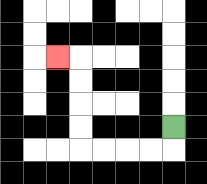{'start': '[7, 5]', 'end': '[2, 2]', 'path_directions': 'D,L,L,L,L,U,U,U,U,L', 'path_coordinates': '[[7, 5], [7, 6], [6, 6], [5, 6], [4, 6], [3, 6], [3, 5], [3, 4], [3, 3], [3, 2], [2, 2]]'}